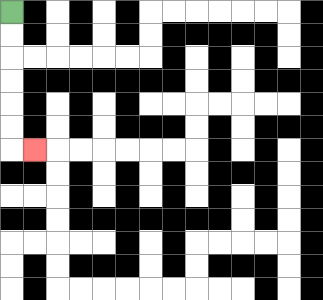{'start': '[0, 0]', 'end': '[1, 6]', 'path_directions': 'D,D,D,D,D,D,R', 'path_coordinates': '[[0, 0], [0, 1], [0, 2], [0, 3], [0, 4], [0, 5], [0, 6], [1, 6]]'}